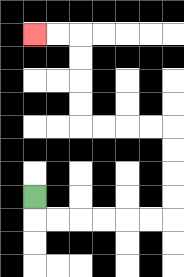{'start': '[1, 8]', 'end': '[1, 1]', 'path_directions': 'D,R,R,R,R,R,R,U,U,U,U,L,L,L,L,U,U,U,U,L,L', 'path_coordinates': '[[1, 8], [1, 9], [2, 9], [3, 9], [4, 9], [5, 9], [6, 9], [7, 9], [7, 8], [7, 7], [7, 6], [7, 5], [6, 5], [5, 5], [4, 5], [3, 5], [3, 4], [3, 3], [3, 2], [3, 1], [2, 1], [1, 1]]'}